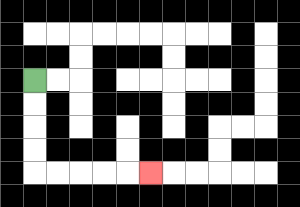{'start': '[1, 3]', 'end': '[6, 7]', 'path_directions': 'D,D,D,D,R,R,R,R,R', 'path_coordinates': '[[1, 3], [1, 4], [1, 5], [1, 6], [1, 7], [2, 7], [3, 7], [4, 7], [5, 7], [6, 7]]'}